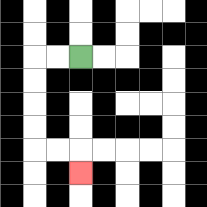{'start': '[3, 2]', 'end': '[3, 7]', 'path_directions': 'L,L,D,D,D,D,R,R,D', 'path_coordinates': '[[3, 2], [2, 2], [1, 2], [1, 3], [1, 4], [1, 5], [1, 6], [2, 6], [3, 6], [3, 7]]'}